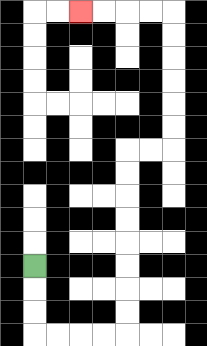{'start': '[1, 11]', 'end': '[3, 0]', 'path_directions': 'D,D,D,R,R,R,R,U,U,U,U,U,U,U,U,R,R,U,U,U,U,U,U,L,L,L,L', 'path_coordinates': '[[1, 11], [1, 12], [1, 13], [1, 14], [2, 14], [3, 14], [4, 14], [5, 14], [5, 13], [5, 12], [5, 11], [5, 10], [5, 9], [5, 8], [5, 7], [5, 6], [6, 6], [7, 6], [7, 5], [7, 4], [7, 3], [7, 2], [7, 1], [7, 0], [6, 0], [5, 0], [4, 0], [3, 0]]'}